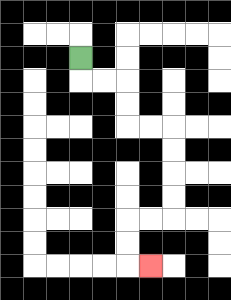{'start': '[3, 2]', 'end': '[6, 11]', 'path_directions': 'D,R,R,D,D,R,R,D,D,D,D,L,L,D,D,R', 'path_coordinates': '[[3, 2], [3, 3], [4, 3], [5, 3], [5, 4], [5, 5], [6, 5], [7, 5], [7, 6], [7, 7], [7, 8], [7, 9], [6, 9], [5, 9], [5, 10], [5, 11], [6, 11]]'}